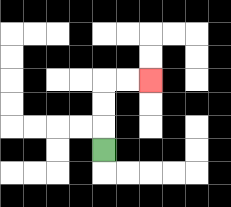{'start': '[4, 6]', 'end': '[6, 3]', 'path_directions': 'U,U,U,R,R', 'path_coordinates': '[[4, 6], [4, 5], [4, 4], [4, 3], [5, 3], [6, 3]]'}